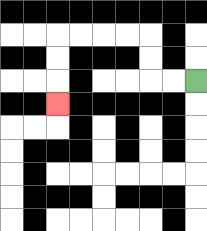{'start': '[8, 3]', 'end': '[2, 4]', 'path_directions': 'L,L,U,U,L,L,L,L,D,D,D', 'path_coordinates': '[[8, 3], [7, 3], [6, 3], [6, 2], [6, 1], [5, 1], [4, 1], [3, 1], [2, 1], [2, 2], [2, 3], [2, 4]]'}